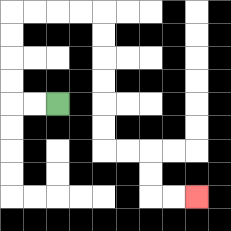{'start': '[2, 4]', 'end': '[8, 8]', 'path_directions': 'L,L,U,U,U,U,R,R,R,R,D,D,D,D,D,D,R,R,D,D,R,R', 'path_coordinates': '[[2, 4], [1, 4], [0, 4], [0, 3], [0, 2], [0, 1], [0, 0], [1, 0], [2, 0], [3, 0], [4, 0], [4, 1], [4, 2], [4, 3], [4, 4], [4, 5], [4, 6], [5, 6], [6, 6], [6, 7], [6, 8], [7, 8], [8, 8]]'}